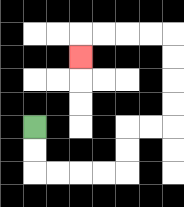{'start': '[1, 5]', 'end': '[3, 2]', 'path_directions': 'D,D,R,R,R,R,U,U,R,R,U,U,U,U,L,L,L,L,D', 'path_coordinates': '[[1, 5], [1, 6], [1, 7], [2, 7], [3, 7], [4, 7], [5, 7], [5, 6], [5, 5], [6, 5], [7, 5], [7, 4], [7, 3], [7, 2], [7, 1], [6, 1], [5, 1], [4, 1], [3, 1], [3, 2]]'}